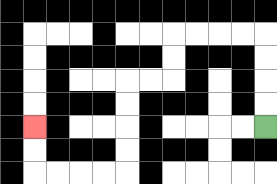{'start': '[11, 5]', 'end': '[1, 5]', 'path_directions': 'U,U,U,U,L,L,L,L,D,D,L,L,D,D,D,D,L,L,L,L,U,U', 'path_coordinates': '[[11, 5], [11, 4], [11, 3], [11, 2], [11, 1], [10, 1], [9, 1], [8, 1], [7, 1], [7, 2], [7, 3], [6, 3], [5, 3], [5, 4], [5, 5], [5, 6], [5, 7], [4, 7], [3, 7], [2, 7], [1, 7], [1, 6], [1, 5]]'}